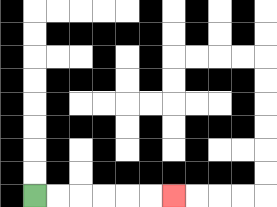{'start': '[1, 8]', 'end': '[7, 8]', 'path_directions': 'R,R,R,R,R,R', 'path_coordinates': '[[1, 8], [2, 8], [3, 8], [4, 8], [5, 8], [6, 8], [7, 8]]'}